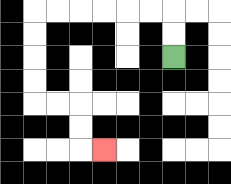{'start': '[7, 2]', 'end': '[4, 6]', 'path_directions': 'U,U,L,L,L,L,L,L,D,D,D,D,R,R,D,D,R', 'path_coordinates': '[[7, 2], [7, 1], [7, 0], [6, 0], [5, 0], [4, 0], [3, 0], [2, 0], [1, 0], [1, 1], [1, 2], [1, 3], [1, 4], [2, 4], [3, 4], [3, 5], [3, 6], [4, 6]]'}